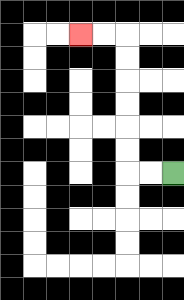{'start': '[7, 7]', 'end': '[3, 1]', 'path_directions': 'L,L,U,U,U,U,U,U,L,L', 'path_coordinates': '[[7, 7], [6, 7], [5, 7], [5, 6], [5, 5], [5, 4], [5, 3], [5, 2], [5, 1], [4, 1], [3, 1]]'}